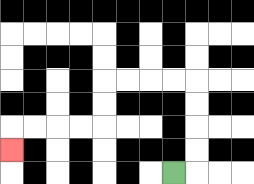{'start': '[7, 7]', 'end': '[0, 6]', 'path_directions': 'R,U,U,U,U,L,L,L,L,D,D,L,L,L,L,D', 'path_coordinates': '[[7, 7], [8, 7], [8, 6], [8, 5], [8, 4], [8, 3], [7, 3], [6, 3], [5, 3], [4, 3], [4, 4], [4, 5], [3, 5], [2, 5], [1, 5], [0, 5], [0, 6]]'}